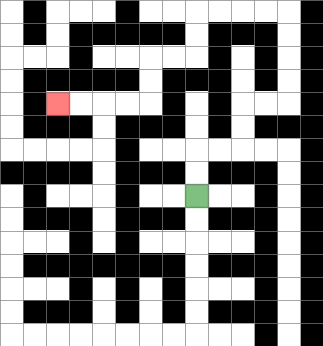{'start': '[8, 8]', 'end': '[2, 4]', 'path_directions': 'U,U,R,R,U,U,R,R,U,U,U,U,L,L,L,L,D,D,L,L,D,D,L,L,L,L', 'path_coordinates': '[[8, 8], [8, 7], [8, 6], [9, 6], [10, 6], [10, 5], [10, 4], [11, 4], [12, 4], [12, 3], [12, 2], [12, 1], [12, 0], [11, 0], [10, 0], [9, 0], [8, 0], [8, 1], [8, 2], [7, 2], [6, 2], [6, 3], [6, 4], [5, 4], [4, 4], [3, 4], [2, 4]]'}